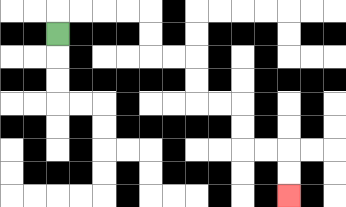{'start': '[2, 1]', 'end': '[12, 8]', 'path_directions': 'U,R,R,R,R,D,D,R,R,D,D,R,R,D,D,R,R,D,D', 'path_coordinates': '[[2, 1], [2, 0], [3, 0], [4, 0], [5, 0], [6, 0], [6, 1], [6, 2], [7, 2], [8, 2], [8, 3], [8, 4], [9, 4], [10, 4], [10, 5], [10, 6], [11, 6], [12, 6], [12, 7], [12, 8]]'}